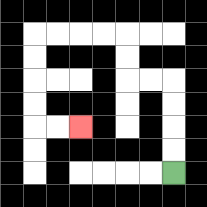{'start': '[7, 7]', 'end': '[3, 5]', 'path_directions': 'U,U,U,U,L,L,U,U,L,L,L,L,D,D,D,D,R,R', 'path_coordinates': '[[7, 7], [7, 6], [7, 5], [7, 4], [7, 3], [6, 3], [5, 3], [5, 2], [5, 1], [4, 1], [3, 1], [2, 1], [1, 1], [1, 2], [1, 3], [1, 4], [1, 5], [2, 5], [3, 5]]'}